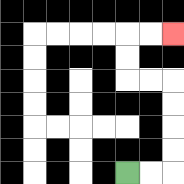{'start': '[5, 7]', 'end': '[7, 1]', 'path_directions': 'R,R,U,U,U,U,L,L,U,U,R,R', 'path_coordinates': '[[5, 7], [6, 7], [7, 7], [7, 6], [7, 5], [7, 4], [7, 3], [6, 3], [5, 3], [5, 2], [5, 1], [6, 1], [7, 1]]'}